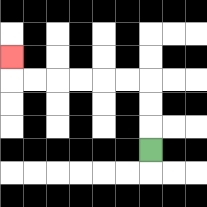{'start': '[6, 6]', 'end': '[0, 2]', 'path_directions': 'U,U,U,L,L,L,L,L,L,U', 'path_coordinates': '[[6, 6], [6, 5], [6, 4], [6, 3], [5, 3], [4, 3], [3, 3], [2, 3], [1, 3], [0, 3], [0, 2]]'}